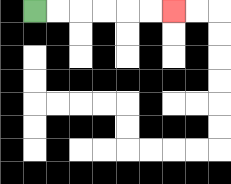{'start': '[1, 0]', 'end': '[7, 0]', 'path_directions': 'R,R,R,R,R,R', 'path_coordinates': '[[1, 0], [2, 0], [3, 0], [4, 0], [5, 0], [6, 0], [7, 0]]'}